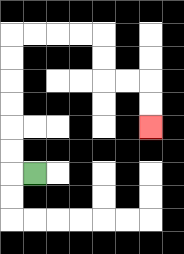{'start': '[1, 7]', 'end': '[6, 5]', 'path_directions': 'L,U,U,U,U,U,U,R,R,R,R,D,D,R,R,D,D', 'path_coordinates': '[[1, 7], [0, 7], [0, 6], [0, 5], [0, 4], [0, 3], [0, 2], [0, 1], [1, 1], [2, 1], [3, 1], [4, 1], [4, 2], [4, 3], [5, 3], [6, 3], [6, 4], [6, 5]]'}